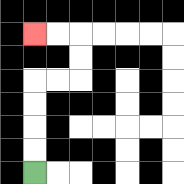{'start': '[1, 7]', 'end': '[1, 1]', 'path_directions': 'U,U,U,U,R,R,U,U,L,L', 'path_coordinates': '[[1, 7], [1, 6], [1, 5], [1, 4], [1, 3], [2, 3], [3, 3], [3, 2], [3, 1], [2, 1], [1, 1]]'}